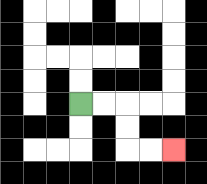{'start': '[3, 4]', 'end': '[7, 6]', 'path_directions': 'R,R,D,D,R,R', 'path_coordinates': '[[3, 4], [4, 4], [5, 4], [5, 5], [5, 6], [6, 6], [7, 6]]'}